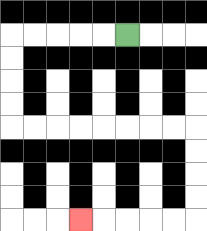{'start': '[5, 1]', 'end': '[3, 9]', 'path_directions': 'L,L,L,L,L,D,D,D,D,R,R,R,R,R,R,R,R,D,D,D,D,L,L,L,L,L', 'path_coordinates': '[[5, 1], [4, 1], [3, 1], [2, 1], [1, 1], [0, 1], [0, 2], [0, 3], [0, 4], [0, 5], [1, 5], [2, 5], [3, 5], [4, 5], [5, 5], [6, 5], [7, 5], [8, 5], [8, 6], [8, 7], [8, 8], [8, 9], [7, 9], [6, 9], [5, 9], [4, 9], [3, 9]]'}